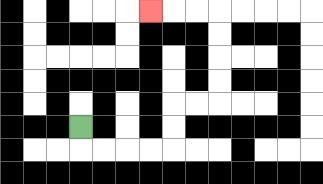{'start': '[3, 5]', 'end': '[6, 0]', 'path_directions': 'D,R,R,R,R,U,U,R,R,U,U,U,U,L,L,L', 'path_coordinates': '[[3, 5], [3, 6], [4, 6], [5, 6], [6, 6], [7, 6], [7, 5], [7, 4], [8, 4], [9, 4], [9, 3], [9, 2], [9, 1], [9, 0], [8, 0], [7, 0], [6, 0]]'}